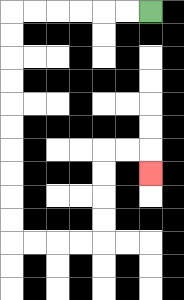{'start': '[6, 0]', 'end': '[6, 7]', 'path_directions': 'L,L,L,L,L,L,D,D,D,D,D,D,D,D,D,D,R,R,R,R,U,U,U,U,R,R,D', 'path_coordinates': '[[6, 0], [5, 0], [4, 0], [3, 0], [2, 0], [1, 0], [0, 0], [0, 1], [0, 2], [0, 3], [0, 4], [0, 5], [0, 6], [0, 7], [0, 8], [0, 9], [0, 10], [1, 10], [2, 10], [3, 10], [4, 10], [4, 9], [4, 8], [4, 7], [4, 6], [5, 6], [6, 6], [6, 7]]'}